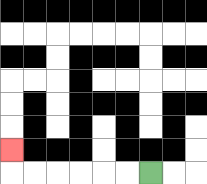{'start': '[6, 7]', 'end': '[0, 6]', 'path_directions': 'L,L,L,L,L,L,U', 'path_coordinates': '[[6, 7], [5, 7], [4, 7], [3, 7], [2, 7], [1, 7], [0, 7], [0, 6]]'}